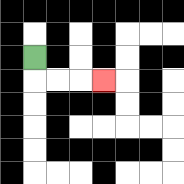{'start': '[1, 2]', 'end': '[4, 3]', 'path_directions': 'D,R,R,R', 'path_coordinates': '[[1, 2], [1, 3], [2, 3], [3, 3], [4, 3]]'}